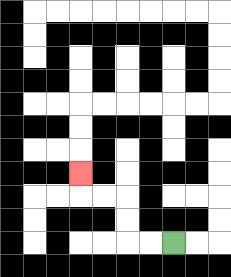{'start': '[7, 10]', 'end': '[3, 7]', 'path_directions': 'L,L,U,U,L,L,U', 'path_coordinates': '[[7, 10], [6, 10], [5, 10], [5, 9], [5, 8], [4, 8], [3, 8], [3, 7]]'}